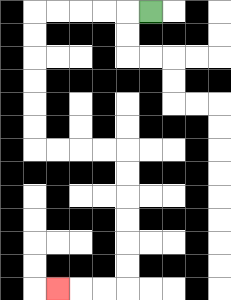{'start': '[6, 0]', 'end': '[2, 12]', 'path_directions': 'L,L,L,L,L,D,D,D,D,D,D,R,R,R,R,D,D,D,D,D,D,L,L,L', 'path_coordinates': '[[6, 0], [5, 0], [4, 0], [3, 0], [2, 0], [1, 0], [1, 1], [1, 2], [1, 3], [1, 4], [1, 5], [1, 6], [2, 6], [3, 6], [4, 6], [5, 6], [5, 7], [5, 8], [5, 9], [5, 10], [5, 11], [5, 12], [4, 12], [3, 12], [2, 12]]'}